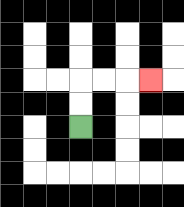{'start': '[3, 5]', 'end': '[6, 3]', 'path_directions': 'U,U,R,R,R', 'path_coordinates': '[[3, 5], [3, 4], [3, 3], [4, 3], [5, 3], [6, 3]]'}